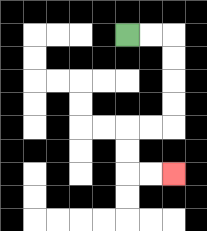{'start': '[5, 1]', 'end': '[7, 7]', 'path_directions': 'R,R,D,D,D,D,L,L,D,D,R,R', 'path_coordinates': '[[5, 1], [6, 1], [7, 1], [7, 2], [7, 3], [7, 4], [7, 5], [6, 5], [5, 5], [5, 6], [5, 7], [6, 7], [7, 7]]'}